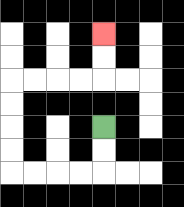{'start': '[4, 5]', 'end': '[4, 1]', 'path_directions': 'D,D,L,L,L,L,U,U,U,U,R,R,R,R,U,U', 'path_coordinates': '[[4, 5], [4, 6], [4, 7], [3, 7], [2, 7], [1, 7], [0, 7], [0, 6], [0, 5], [0, 4], [0, 3], [1, 3], [2, 3], [3, 3], [4, 3], [4, 2], [4, 1]]'}